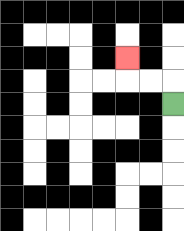{'start': '[7, 4]', 'end': '[5, 2]', 'path_directions': 'U,L,L,U', 'path_coordinates': '[[7, 4], [7, 3], [6, 3], [5, 3], [5, 2]]'}